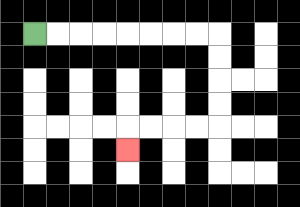{'start': '[1, 1]', 'end': '[5, 6]', 'path_directions': 'R,R,R,R,R,R,R,R,D,D,D,D,L,L,L,L,D', 'path_coordinates': '[[1, 1], [2, 1], [3, 1], [4, 1], [5, 1], [6, 1], [7, 1], [8, 1], [9, 1], [9, 2], [9, 3], [9, 4], [9, 5], [8, 5], [7, 5], [6, 5], [5, 5], [5, 6]]'}